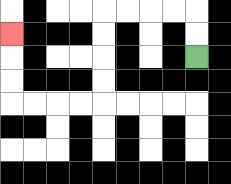{'start': '[8, 2]', 'end': '[0, 1]', 'path_directions': 'U,U,L,L,L,L,D,D,D,D,L,L,L,L,U,U,U', 'path_coordinates': '[[8, 2], [8, 1], [8, 0], [7, 0], [6, 0], [5, 0], [4, 0], [4, 1], [4, 2], [4, 3], [4, 4], [3, 4], [2, 4], [1, 4], [0, 4], [0, 3], [0, 2], [0, 1]]'}